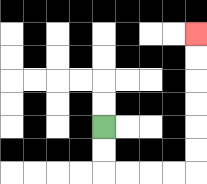{'start': '[4, 5]', 'end': '[8, 1]', 'path_directions': 'D,D,R,R,R,R,U,U,U,U,U,U', 'path_coordinates': '[[4, 5], [4, 6], [4, 7], [5, 7], [6, 7], [7, 7], [8, 7], [8, 6], [8, 5], [8, 4], [8, 3], [8, 2], [8, 1]]'}